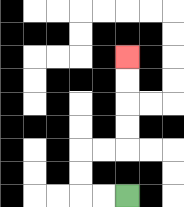{'start': '[5, 8]', 'end': '[5, 2]', 'path_directions': 'L,L,U,U,R,R,U,U,U,U', 'path_coordinates': '[[5, 8], [4, 8], [3, 8], [3, 7], [3, 6], [4, 6], [5, 6], [5, 5], [5, 4], [5, 3], [5, 2]]'}